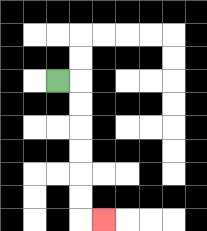{'start': '[2, 3]', 'end': '[4, 9]', 'path_directions': 'R,D,D,D,D,D,D,R', 'path_coordinates': '[[2, 3], [3, 3], [3, 4], [3, 5], [3, 6], [3, 7], [3, 8], [3, 9], [4, 9]]'}